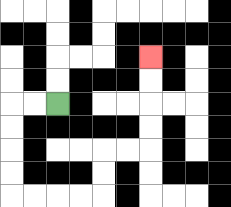{'start': '[2, 4]', 'end': '[6, 2]', 'path_directions': 'L,L,D,D,D,D,R,R,R,R,U,U,R,R,U,U,U,U', 'path_coordinates': '[[2, 4], [1, 4], [0, 4], [0, 5], [0, 6], [0, 7], [0, 8], [1, 8], [2, 8], [3, 8], [4, 8], [4, 7], [4, 6], [5, 6], [6, 6], [6, 5], [6, 4], [6, 3], [6, 2]]'}